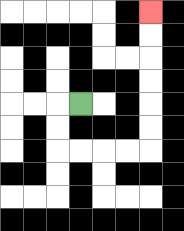{'start': '[3, 4]', 'end': '[6, 0]', 'path_directions': 'L,D,D,R,R,R,R,U,U,U,U,U,U', 'path_coordinates': '[[3, 4], [2, 4], [2, 5], [2, 6], [3, 6], [4, 6], [5, 6], [6, 6], [6, 5], [6, 4], [6, 3], [6, 2], [6, 1], [6, 0]]'}